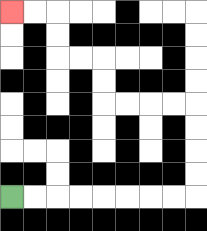{'start': '[0, 8]', 'end': '[0, 0]', 'path_directions': 'R,R,R,R,R,R,R,R,U,U,U,U,L,L,L,L,U,U,L,L,U,U,L,L', 'path_coordinates': '[[0, 8], [1, 8], [2, 8], [3, 8], [4, 8], [5, 8], [6, 8], [7, 8], [8, 8], [8, 7], [8, 6], [8, 5], [8, 4], [7, 4], [6, 4], [5, 4], [4, 4], [4, 3], [4, 2], [3, 2], [2, 2], [2, 1], [2, 0], [1, 0], [0, 0]]'}